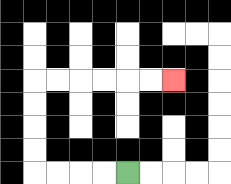{'start': '[5, 7]', 'end': '[7, 3]', 'path_directions': 'L,L,L,L,U,U,U,U,R,R,R,R,R,R', 'path_coordinates': '[[5, 7], [4, 7], [3, 7], [2, 7], [1, 7], [1, 6], [1, 5], [1, 4], [1, 3], [2, 3], [3, 3], [4, 3], [5, 3], [6, 3], [7, 3]]'}